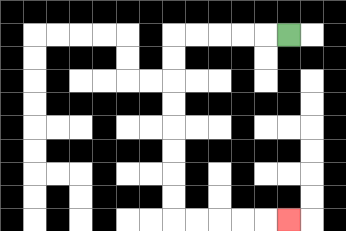{'start': '[12, 1]', 'end': '[12, 9]', 'path_directions': 'L,L,L,L,L,D,D,D,D,D,D,D,D,R,R,R,R,R', 'path_coordinates': '[[12, 1], [11, 1], [10, 1], [9, 1], [8, 1], [7, 1], [7, 2], [7, 3], [7, 4], [7, 5], [7, 6], [7, 7], [7, 8], [7, 9], [8, 9], [9, 9], [10, 9], [11, 9], [12, 9]]'}